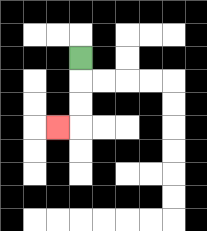{'start': '[3, 2]', 'end': '[2, 5]', 'path_directions': 'D,D,D,L', 'path_coordinates': '[[3, 2], [3, 3], [3, 4], [3, 5], [2, 5]]'}